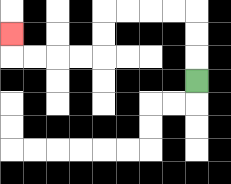{'start': '[8, 3]', 'end': '[0, 1]', 'path_directions': 'U,U,U,L,L,L,L,D,D,L,L,L,L,U', 'path_coordinates': '[[8, 3], [8, 2], [8, 1], [8, 0], [7, 0], [6, 0], [5, 0], [4, 0], [4, 1], [4, 2], [3, 2], [2, 2], [1, 2], [0, 2], [0, 1]]'}